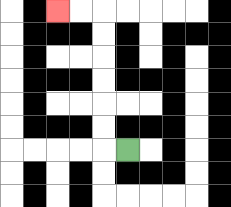{'start': '[5, 6]', 'end': '[2, 0]', 'path_directions': 'L,U,U,U,U,U,U,L,L', 'path_coordinates': '[[5, 6], [4, 6], [4, 5], [4, 4], [4, 3], [4, 2], [4, 1], [4, 0], [3, 0], [2, 0]]'}